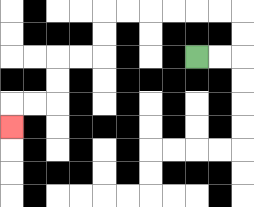{'start': '[8, 2]', 'end': '[0, 5]', 'path_directions': 'R,R,U,U,L,L,L,L,L,L,D,D,L,L,D,D,L,L,D', 'path_coordinates': '[[8, 2], [9, 2], [10, 2], [10, 1], [10, 0], [9, 0], [8, 0], [7, 0], [6, 0], [5, 0], [4, 0], [4, 1], [4, 2], [3, 2], [2, 2], [2, 3], [2, 4], [1, 4], [0, 4], [0, 5]]'}